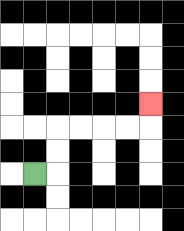{'start': '[1, 7]', 'end': '[6, 4]', 'path_directions': 'R,U,U,R,R,R,R,U', 'path_coordinates': '[[1, 7], [2, 7], [2, 6], [2, 5], [3, 5], [4, 5], [5, 5], [6, 5], [6, 4]]'}